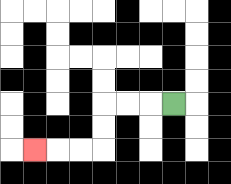{'start': '[7, 4]', 'end': '[1, 6]', 'path_directions': 'L,L,L,D,D,L,L,L', 'path_coordinates': '[[7, 4], [6, 4], [5, 4], [4, 4], [4, 5], [4, 6], [3, 6], [2, 6], [1, 6]]'}